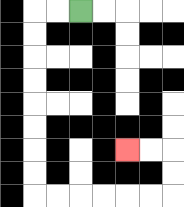{'start': '[3, 0]', 'end': '[5, 6]', 'path_directions': 'L,L,D,D,D,D,D,D,D,D,R,R,R,R,R,R,U,U,L,L', 'path_coordinates': '[[3, 0], [2, 0], [1, 0], [1, 1], [1, 2], [1, 3], [1, 4], [1, 5], [1, 6], [1, 7], [1, 8], [2, 8], [3, 8], [4, 8], [5, 8], [6, 8], [7, 8], [7, 7], [7, 6], [6, 6], [5, 6]]'}